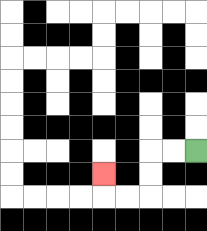{'start': '[8, 6]', 'end': '[4, 7]', 'path_directions': 'L,L,D,D,L,L,U', 'path_coordinates': '[[8, 6], [7, 6], [6, 6], [6, 7], [6, 8], [5, 8], [4, 8], [4, 7]]'}